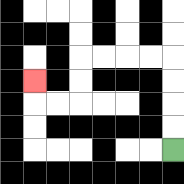{'start': '[7, 6]', 'end': '[1, 3]', 'path_directions': 'U,U,U,U,L,L,L,L,D,D,L,L,U', 'path_coordinates': '[[7, 6], [7, 5], [7, 4], [7, 3], [7, 2], [6, 2], [5, 2], [4, 2], [3, 2], [3, 3], [3, 4], [2, 4], [1, 4], [1, 3]]'}